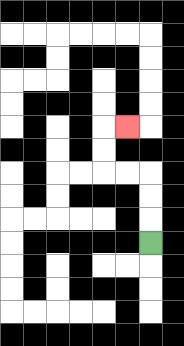{'start': '[6, 10]', 'end': '[5, 5]', 'path_directions': 'U,U,U,L,L,U,U,R', 'path_coordinates': '[[6, 10], [6, 9], [6, 8], [6, 7], [5, 7], [4, 7], [4, 6], [4, 5], [5, 5]]'}